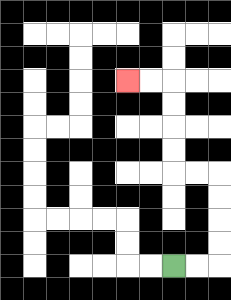{'start': '[7, 11]', 'end': '[5, 3]', 'path_directions': 'R,R,U,U,U,U,L,L,U,U,U,U,L,L', 'path_coordinates': '[[7, 11], [8, 11], [9, 11], [9, 10], [9, 9], [9, 8], [9, 7], [8, 7], [7, 7], [7, 6], [7, 5], [7, 4], [7, 3], [6, 3], [5, 3]]'}